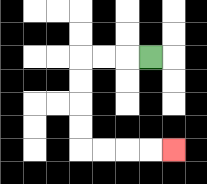{'start': '[6, 2]', 'end': '[7, 6]', 'path_directions': 'L,L,L,D,D,D,D,R,R,R,R', 'path_coordinates': '[[6, 2], [5, 2], [4, 2], [3, 2], [3, 3], [3, 4], [3, 5], [3, 6], [4, 6], [5, 6], [6, 6], [7, 6]]'}